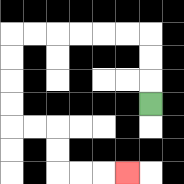{'start': '[6, 4]', 'end': '[5, 7]', 'path_directions': 'U,U,U,L,L,L,L,L,L,D,D,D,D,R,R,D,D,R,R,R', 'path_coordinates': '[[6, 4], [6, 3], [6, 2], [6, 1], [5, 1], [4, 1], [3, 1], [2, 1], [1, 1], [0, 1], [0, 2], [0, 3], [0, 4], [0, 5], [1, 5], [2, 5], [2, 6], [2, 7], [3, 7], [4, 7], [5, 7]]'}